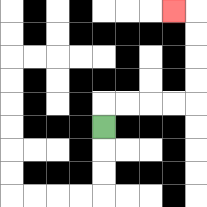{'start': '[4, 5]', 'end': '[7, 0]', 'path_directions': 'U,R,R,R,R,U,U,U,U,L', 'path_coordinates': '[[4, 5], [4, 4], [5, 4], [6, 4], [7, 4], [8, 4], [8, 3], [8, 2], [8, 1], [8, 0], [7, 0]]'}